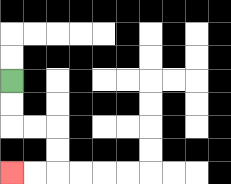{'start': '[0, 3]', 'end': '[0, 7]', 'path_directions': 'D,D,R,R,D,D,L,L', 'path_coordinates': '[[0, 3], [0, 4], [0, 5], [1, 5], [2, 5], [2, 6], [2, 7], [1, 7], [0, 7]]'}